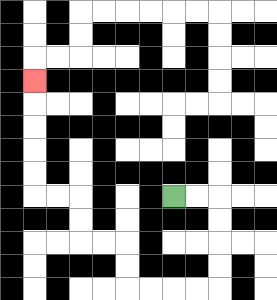{'start': '[7, 8]', 'end': '[1, 3]', 'path_directions': 'R,R,D,D,D,D,L,L,L,L,U,U,L,L,U,U,L,L,U,U,U,U,U', 'path_coordinates': '[[7, 8], [8, 8], [9, 8], [9, 9], [9, 10], [9, 11], [9, 12], [8, 12], [7, 12], [6, 12], [5, 12], [5, 11], [5, 10], [4, 10], [3, 10], [3, 9], [3, 8], [2, 8], [1, 8], [1, 7], [1, 6], [1, 5], [1, 4], [1, 3]]'}